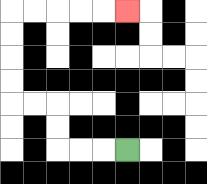{'start': '[5, 6]', 'end': '[5, 0]', 'path_directions': 'L,L,L,U,U,L,L,U,U,U,U,R,R,R,R,R', 'path_coordinates': '[[5, 6], [4, 6], [3, 6], [2, 6], [2, 5], [2, 4], [1, 4], [0, 4], [0, 3], [0, 2], [0, 1], [0, 0], [1, 0], [2, 0], [3, 0], [4, 0], [5, 0]]'}